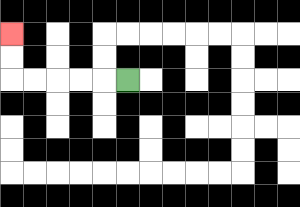{'start': '[5, 3]', 'end': '[0, 1]', 'path_directions': 'L,L,L,L,L,U,U', 'path_coordinates': '[[5, 3], [4, 3], [3, 3], [2, 3], [1, 3], [0, 3], [0, 2], [0, 1]]'}